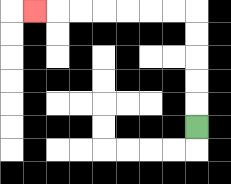{'start': '[8, 5]', 'end': '[1, 0]', 'path_directions': 'U,U,U,U,U,L,L,L,L,L,L,L', 'path_coordinates': '[[8, 5], [8, 4], [8, 3], [8, 2], [8, 1], [8, 0], [7, 0], [6, 0], [5, 0], [4, 0], [3, 0], [2, 0], [1, 0]]'}